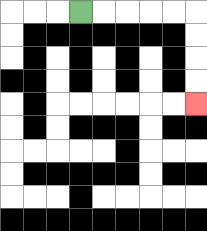{'start': '[3, 0]', 'end': '[8, 4]', 'path_directions': 'R,R,R,R,R,D,D,D,D', 'path_coordinates': '[[3, 0], [4, 0], [5, 0], [6, 0], [7, 0], [8, 0], [8, 1], [8, 2], [8, 3], [8, 4]]'}